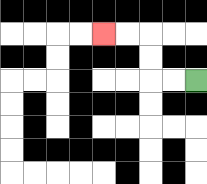{'start': '[8, 3]', 'end': '[4, 1]', 'path_directions': 'L,L,U,U,L,L', 'path_coordinates': '[[8, 3], [7, 3], [6, 3], [6, 2], [6, 1], [5, 1], [4, 1]]'}